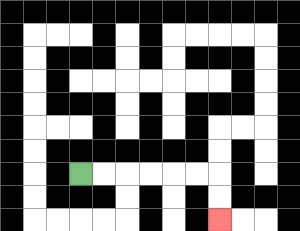{'start': '[3, 7]', 'end': '[9, 9]', 'path_directions': 'R,R,R,R,R,R,D,D', 'path_coordinates': '[[3, 7], [4, 7], [5, 7], [6, 7], [7, 7], [8, 7], [9, 7], [9, 8], [9, 9]]'}